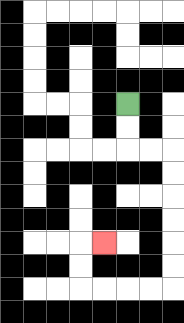{'start': '[5, 4]', 'end': '[4, 10]', 'path_directions': 'D,D,R,R,D,D,D,D,D,D,L,L,L,L,U,U,R', 'path_coordinates': '[[5, 4], [5, 5], [5, 6], [6, 6], [7, 6], [7, 7], [7, 8], [7, 9], [7, 10], [7, 11], [7, 12], [6, 12], [5, 12], [4, 12], [3, 12], [3, 11], [3, 10], [4, 10]]'}